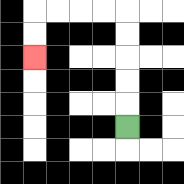{'start': '[5, 5]', 'end': '[1, 2]', 'path_directions': 'U,U,U,U,U,L,L,L,L,D,D', 'path_coordinates': '[[5, 5], [5, 4], [5, 3], [5, 2], [5, 1], [5, 0], [4, 0], [3, 0], [2, 0], [1, 0], [1, 1], [1, 2]]'}